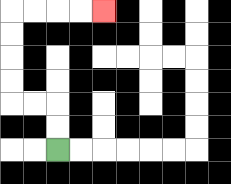{'start': '[2, 6]', 'end': '[4, 0]', 'path_directions': 'U,U,L,L,U,U,U,U,R,R,R,R', 'path_coordinates': '[[2, 6], [2, 5], [2, 4], [1, 4], [0, 4], [0, 3], [0, 2], [0, 1], [0, 0], [1, 0], [2, 0], [3, 0], [4, 0]]'}